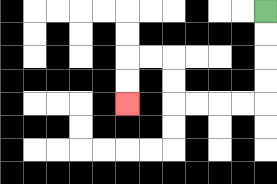{'start': '[11, 0]', 'end': '[5, 4]', 'path_directions': 'D,D,D,D,L,L,L,L,U,U,L,L,D,D', 'path_coordinates': '[[11, 0], [11, 1], [11, 2], [11, 3], [11, 4], [10, 4], [9, 4], [8, 4], [7, 4], [7, 3], [7, 2], [6, 2], [5, 2], [5, 3], [5, 4]]'}